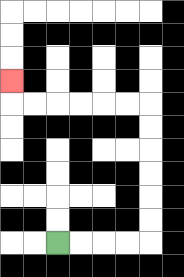{'start': '[2, 10]', 'end': '[0, 3]', 'path_directions': 'R,R,R,R,U,U,U,U,U,U,L,L,L,L,L,L,U', 'path_coordinates': '[[2, 10], [3, 10], [4, 10], [5, 10], [6, 10], [6, 9], [6, 8], [6, 7], [6, 6], [6, 5], [6, 4], [5, 4], [4, 4], [3, 4], [2, 4], [1, 4], [0, 4], [0, 3]]'}